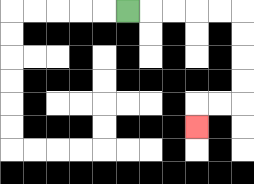{'start': '[5, 0]', 'end': '[8, 5]', 'path_directions': 'R,R,R,R,R,D,D,D,D,L,L,D', 'path_coordinates': '[[5, 0], [6, 0], [7, 0], [8, 0], [9, 0], [10, 0], [10, 1], [10, 2], [10, 3], [10, 4], [9, 4], [8, 4], [8, 5]]'}